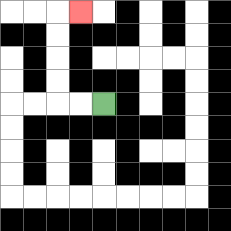{'start': '[4, 4]', 'end': '[3, 0]', 'path_directions': 'L,L,U,U,U,U,R', 'path_coordinates': '[[4, 4], [3, 4], [2, 4], [2, 3], [2, 2], [2, 1], [2, 0], [3, 0]]'}